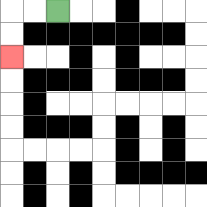{'start': '[2, 0]', 'end': '[0, 2]', 'path_directions': 'L,L,D,D', 'path_coordinates': '[[2, 0], [1, 0], [0, 0], [0, 1], [0, 2]]'}